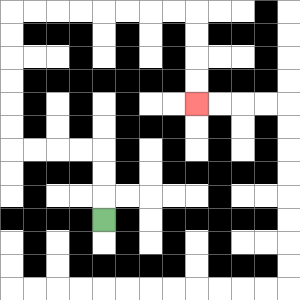{'start': '[4, 9]', 'end': '[8, 4]', 'path_directions': 'U,U,U,L,L,L,L,U,U,U,U,U,U,R,R,R,R,R,R,R,R,D,D,D,D', 'path_coordinates': '[[4, 9], [4, 8], [4, 7], [4, 6], [3, 6], [2, 6], [1, 6], [0, 6], [0, 5], [0, 4], [0, 3], [0, 2], [0, 1], [0, 0], [1, 0], [2, 0], [3, 0], [4, 0], [5, 0], [6, 0], [7, 0], [8, 0], [8, 1], [8, 2], [8, 3], [8, 4]]'}